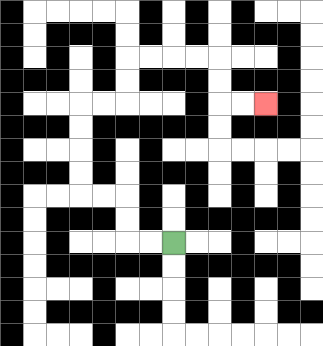{'start': '[7, 10]', 'end': '[11, 4]', 'path_directions': 'L,L,U,U,L,L,U,U,U,U,R,R,U,U,R,R,R,R,D,D,R,R', 'path_coordinates': '[[7, 10], [6, 10], [5, 10], [5, 9], [5, 8], [4, 8], [3, 8], [3, 7], [3, 6], [3, 5], [3, 4], [4, 4], [5, 4], [5, 3], [5, 2], [6, 2], [7, 2], [8, 2], [9, 2], [9, 3], [9, 4], [10, 4], [11, 4]]'}